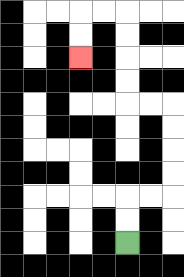{'start': '[5, 10]', 'end': '[3, 2]', 'path_directions': 'U,U,R,R,U,U,U,U,L,L,U,U,U,U,L,L,D,D', 'path_coordinates': '[[5, 10], [5, 9], [5, 8], [6, 8], [7, 8], [7, 7], [7, 6], [7, 5], [7, 4], [6, 4], [5, 4], [5, 3], [5, 2], [5, 1], [5, 0], [4, 0], [3, 0], [3, 1], [3, 2]]'}